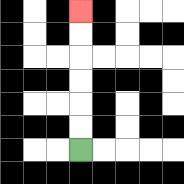{'start': '[3, 6]', 'end': '[3, 0]', 'path_directions': 'U,U,U,U,U,U', 'path_coordinates': '[[3, 6], [3, 5], [3, 4], [3, 3], [3, 2], [3, 1], [3, 0]]'}